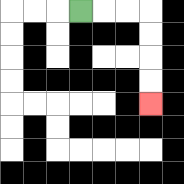{'start': '[3, 0]', 'end': '[6, 4]', 'path_directions': 'R,R,R,D,D,D,D', 'path_coordinates': '[[3, 0], [4, 0], [5, 0], [6, 0], [6, 1], [6, 2], [6, 3], [6, 4]]'}